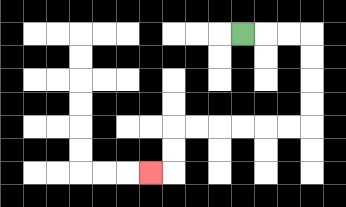{'start': '[10, 1]', 'end': '[6, 7]', 'path_directions': 'R,R,R,D,D,D,D,L,L,L,L,L,L,D,D,L', 'path_coordinates': '[[10, 1], [11, 1], [12, 1], [13, 1], [13, 2], [13, 3], [13, 4], [13, 5], [12, 5], [11, 5], [10, 5], [9, 5], [8, 5], [7, 5], [7, 6], [7, 7], [6, 7]]'}